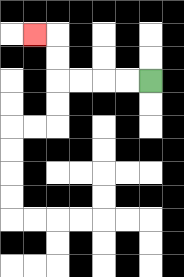{'start': '[6, 3]', 'end': '[1, 1]', 'path_directions': 'L,L,L,L,U,U,L', 'path_coordinates': '[[6, 3], [5, 3], [4, 3], [3, 3], [2, 3], [2, 2], [2, 1], [1, 1]]'}